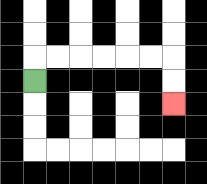{'start': '[1, 3]', 'end': '[7, 4]', 'path_directions': 'U,R,R,R,R,R,R,D,D', 'path_coordinates': '[[1, 3], [1, 2], [2, 2], [3, 2], [4, 2], [5, 2], [6, 2], [7, 2], [7, 3], [7, 4]]'}